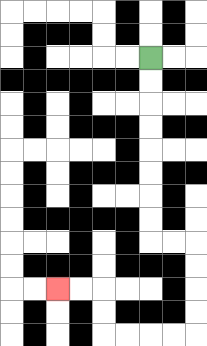{'start': '[6, 2]', 'end': '[2, 12]', 'path_directions': 'D,D,D,D,D,D,D,D,R,R,D,D,D,D,L,L,L,L,U,U,L,L', 'path_coordinates': '[[6, 2], [6, 3], [6, 4], [6, 5], [6, 6], [6, 7], [6, 8], [6, 9], [6, 10], [7, 10], [8, 10], [8, 11], [8, 12], [8, 13], [8, 14], [7, 14], [6, 14], [5, 14], [4, 14], [4, 13], [4, 12], [3, 12], [2, 12]]'}